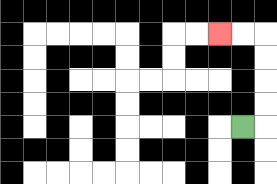{'start': '[10, 5]', 'end': '[9, 1]', 'path_directions': 'R,U,U,U,U,L,L', 'path_coordinates': '[[10, 5], [11, 5], [11, 4], [11, 3], [11, 2], [11, 1], [10, 1], [9, 1]]'}